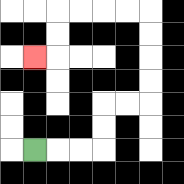{'start': '[1, 6]', 'end': '[1, 2]', 'path_directions': 'R,R,R,U,U,R,R,U,U,U,U,L,L,L,L,D,D,L', 'path_coordinates': '[[1, 6], [2, 6], [3, 6], [4, 6], [4, 5], [4, 4], [5, 4], [6, 4], [6, 3], [6, 2], [6, 1], [6, 0], [5, 0], [4, 0], [3, 0], [2, 0], [2, 1], [2, 2], [1, 2]]'}